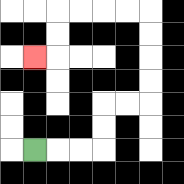{'start': '[1, 6]', 'end': '[1, 2]', 'path_directions': 'R,R,R,U,U,R,R,U,U,U,U,L,L,L,L,D,D,L', 'path_coordinates': '[[1, 6], [2, 6], [3, 6], [4, 6], [4, 5], [4, 4], [5, 4], [6, 4], [6, 3], [6, 2], [6, 1], [6, 0], [5, 0], [4, 0], [3, 0], [2, 0], [2, 1], [2, 2], [1, 2]]'}